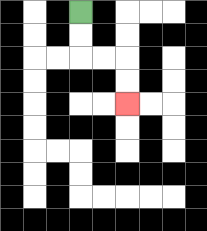{'start': '[3, 0]', 'end': '[5, 4]', 'path_directions': 'D,D,R,R,D,D', 'path_coordinates': '[[3, 0], [3, 1], [3, 2], [4, 2], [5, 2], [5, 3], [5, 4]]'}